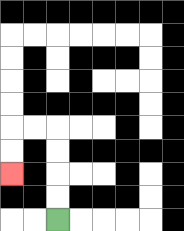{'start': '[2, 9]', 'end': '[0, 7]', 'path_directions': 'U,U,U,U,L,L,D,D', 'path_coordinates': '[[2, 9], [2, 8], [2, 7], [2, 6], [2, 5], [1, 5], [0, 5], [0, 6], [0, 7]]'}